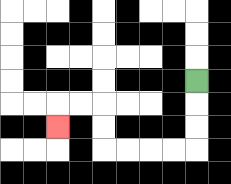{'start': '[8, 3]', 'end': '[2, 5]', 'path_directions': 'D,D,D,L,L,L,L,U,U,L,L,D', 'path_coordinates': '[[8, 3], [8, 4], [8, 5], [8, 6], [7, 6], [6, 6], [5, 6], [4, 6], [4, 5], [4, 4], [3, 4], [2, 4], [2, 5]]'}